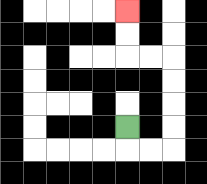{'start': '[5, 5]', 'end': '[5, 0]', 'path_directions': 'D,R,R,U,U,U,U,L,L,U,U', 'path_coordinates': '[[5, 5], [5, 6], [6, 6], [7, 6], [7, 5], [7, 4], [7, 3], [7, 2], [6, 2], [5, 2], [5, 1], [5, 0]]'}